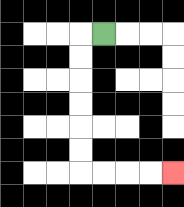{'start': '[4, 1]', 'end': '[7, 7]', 'path_directions': 'L,D,D,D,D,D,D,R,R,R,R', 'path_coordinates': '[[4, 1], [3, 1], [3, 2], [3, 3], [3, 4], [3, 5], [3, 6], [3, 7], [4, 7], [5, 7], [6, 7], [7, 7]]'}